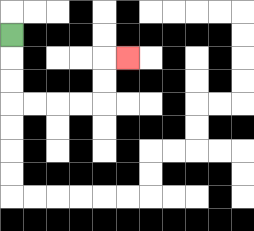{'start': '[0, 1]', 'end': '[5, 2]', 'path_directions': 'D,D,D,R,R,R,R,U,U,R', 'path_coordinates': '[[0, 1], [0, 2], [0, 3], [0, 4], [1, 4], [2, 4], [3, 4], [4, 4], [4, 3], [4, 2], [5, 2]]'}